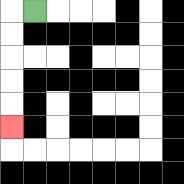{'start': '[1, 0]', 'end': '[0, 5]', 'path_directions': 'L,D,D,D,D,D', 'path_coordinates': '[[1, 0], [0, 0], [0, 1], [0, 2], [0, 3], [0, 4], [0, 5]]'}